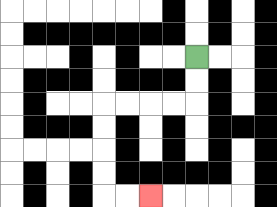{'start': '[8, 2]', 'end': '[6, 8]', 'path_directions': 'D,D,L,L,L,L,D,D,D,D,R,R', 'path_coordinates': '[[8, 2], [8, 3], [8, 4], [7, 4], [6, 4], [5, 4], [4, 4], [4, 5], [4, 6], [4, 7], [4, 8], [5, 8], [6, 8]]'}